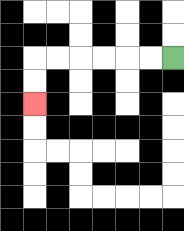{'start': '[7, 2]', 'end': '[1, 4]', 'path_directions': 'L,L,L,L,L,L,D,D', 'path_coordinates': '[[7, 2], [6, 2], [5, 2], [4, 2], [3, 2], [2, 2], [1, 2], [1, 3], [1, 4]]'}